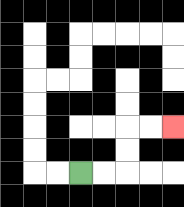{'start': '[3, 7]', 'end': '[7, 5]', 'path_directions': 'R,R,U,U,R,R', 'path_coordinates': '[[3, 7], [4, 7], [5, 7], [5, 6], [5, 5], [6, 5], [7, 5]]'}